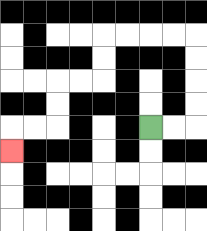{'start': '[6, 5]', 'end': '[0, 6]', 'path_directions': 'R,R,U,U,U,U,L,L,L,L,D,D,L,L,D,D,L,L,D', 'path_coordinates': '[[6, 5], [7, 5], [8, 5], [8, 4], [8, 3], [8, 2], [8, 1], [7, 1], [6, 1], [5, 1], [4, 1], [4, 2], [4, 3], [3, 3], [2, 3], [2, 4], [2, 5], [1, 5], [0, 5], [0, 6]]'}